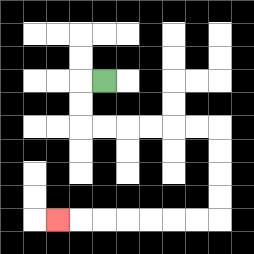{'start': '[4, 3]', 'end': '[2, 9]', 'path_directions': 'L,D,D,R,R,R,R,R,R,D,D,D,D,L,L,L,L,L,L,L', 'path_coordinates': '[[4, 3], [3, 3], [3, 4], [3, 5], [4, 5], [5, 5], [6, 5], [7, 5], [8, 5], [9, 5], [9, 6], [9, 7], [9, 8], [9, 9], [8, 9], [7, 9], [6, 9], [5, 9], [4, 9], [3, 9], [2, 9]]'}